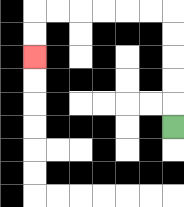{'start': '[7, 5]', 'end': '[1, 2]', 'path_directions': 'U,U,U,U,U,L,L,L,L,L,L,D,D', 'path_coordinates': '[[7, 5], [7, 4], [7, 3], [7, 2], [7, 1], [7, 0], [6, 0], [5, 0], [4, 0], [3, 0], [2, 0], [1, 0], [1, 1], [1, 2]]'}